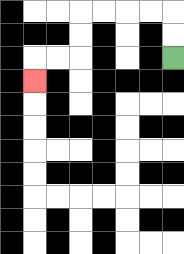{'start': '[7, 2]', 'end': '[1, 3]', 'path_directions': 'U,U,L,L,L,L,D,D,L,L,D', 'path_coordinates': '[[7, 2], [7, 1], [7, 0], [6, 0], [5, 0], [4, 0], [3, 0], [3, 1], [3, 2], [2, 2], [1, 2], [1, 3]]'}